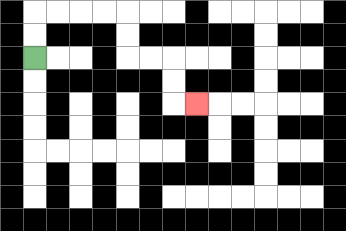{'start': '[1, 2]', 'end': '[8, 4]', 'path_directions': 'U,U,R,R,R,R,D,D,R,R,D,D,R', 'path_coordinates': '[[1, 2], [1, 1], [1, 0], [2, 0], [3, 0], [4, 0], [5, 0], [5, 1], [5, 2], [6, 2], [7, 2], [7, 3], [7, 4], [8, 4]]'}